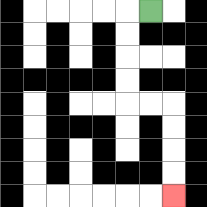{'start': '[6, 0]', 'end': '[7, 8]', 'path_directions': 'L,D,D,D,D,R,R,D,D,D,D', 'path_coordinates': '[[6, 0], [5, 0], [5, 1], [5, 2], [5, 3], [5, 4], [6, 4], [7, 4], [7, 5], [7, 6], [7, 7], [7, 8]]'}